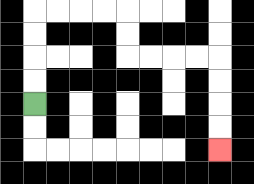{'start': '[1, 4]', 'end': '[9, 6]', 'path_directions': 'U,U,U,U,R,R,R,R,D,D,R,R,R,R,D,D,D,D', 'path_coordinates': '[[1, 4], [1, 3], [1, 2], [1, 1], [1, 0], [2, 0], [3, 0], [4, 0], [5, 0], [5, 1], [5, 2], [6, 2], [7, 2], [8, 2], [9, 2], [9, 3], [9, 4], [9, 5], [9, 6]]'}